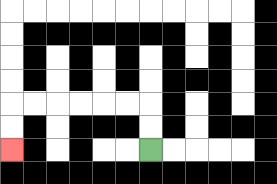{'start': '[6, 6]', 'end': '[0, 6]', 'path_directions': 'U,U,L,L,L,L,L,L,D,D', 'path_coordinates': '[[6, 6], [6, 5], [6, 4], [5, 4], [4, 4], [3, 4], [2, 4], [1, 4], [0, 4], [0, 5], [0, 6]]'}